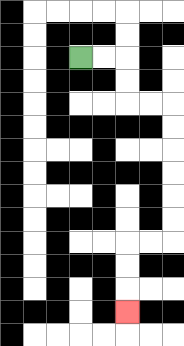{'start': '[3, 2]', 'end': '[5, 13]', 'path_directions': 'R,R,D,D,R,R,D,D,D,D,D,D,L,L,D,D,D', 'path_coordinates': '[[3, 2], [4, 2], [5, 2], [5, 3], [5, 4], [6, 4], [7, 4], [7, 5], [7, 6], [7, 7], [7, 8], [7, 9], [7, 10], [6, 10], [5, 10], [5, 11], [5, 12], [5, 13]]'}